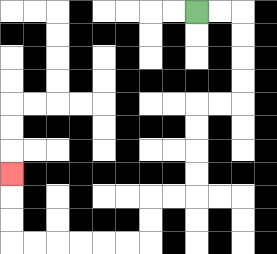{'start': '[8, 0]', 'end': '[0, 7]', 'path_directions': 'R,R,D,D,D,D,L,L,D,D,D,D,L,L,D,D,L,L,L,L,L,L,U,U,U', 'path_coordinates': '[[8, 0], [9, 0], [10, 0], [10, 1], [10, 2], [10, 3], [10, 4], [9, 4], [8, 4], [8, 5], [8, 6], [8, 7], [8, 8], [7, 8], [6, 8], [6, 9], [6, 10], [5, 10], [4, 10], [3, 10], [2, 10], [1, 10], [0, 10], [0, 9], [0, 8], [0, 7]]'}